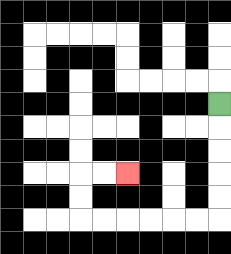{'start': '[9, 4]', 'end': '[5, 7]', 'path_directions': 'D,D,D,D,D,L,L,L,L,L,L,U,U,R,R', 'path_coordinates': '[[9, 4], [9, 5], [9, 6], [9, 7], [9, 8], [9, 9], [8, 9], [7, 9], [6, 9], [5, 9], [4, 9], [3, 9], [3, 8], [3, 7], [4, 7], [5, 7]]'}